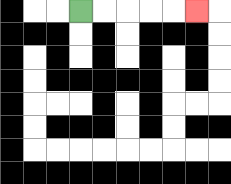{'start': '[3, 0]', 'end': '[8, 0]', 'path_directions': 'R,R,R,R,R', 'path_coordinates': '[[3, 0], [4, 0], [5, 0], [6, 0], [7, 0], [8, 0]]'}